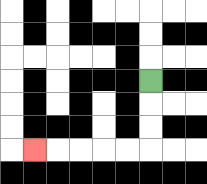{'start': '[6, 3]', 'end': '[1, 6]', 'path_directions': 'D,D,D,L,L,L,L,L', 'path_coordinates': '[[6, 3], [6, 4], [6, 5], [6, 6], [5, 6], [4, 6], [3, 6], [2, 6], [1, 6]]'}